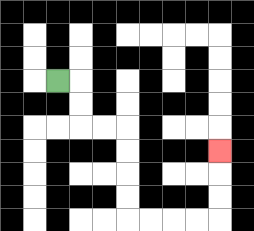{'start': '[2, 3]', 'end': '[9, 6]', 'path_directions': 'R,D,D,R,R,D,D,D,D,R,R,R,R,U,U,U', 'path_coordinates': '[[2, 3], [3, 3], [3, 4], [3, 5], [4, 5], [5, 5], [5, 6], [5, 7], [5, 8], [5, 9], [6, 9], [7, 9], [8, 9], [9, 9], [9, 8], [9, 7], [9, 6]]'}